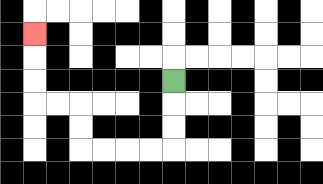{'start': '[7, 3]', 'end': '[1, 1]', 'path_directions': 'D,D,D,L,L,L,L,U,U,L,L,U,U,U', 'path_coordinates': '[[7, 3], [7, 4], [7, 5], [7, 6], [6, 6], [5, 6], [4, 6], [3, 6], [3, 5], [3, 4], [2, 4], [1, 4], [1, 3], [1, 2], [1, 1]]'}